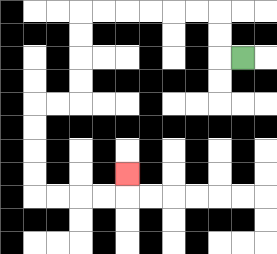{'start': '[10, 2]', 'end': '[5, 7]', 'path_directions': 'L,U,U,L,L,L,L,L,L,D,D,D,D,L,L,D,D,D,D,R,R,R,R,U', 'path_coordinates': '[[10, 2], [9, 2], [9, 1], [9, 0], [8, 0], [7, 0], [6, 0], [5, 0], [4, 0], [3, 0], [3, 1], [3, 2], [3, 3], [3, 4], [2, 4], [1, 4], [1, 5], [1, 6], [1, 7], [1, 8], [2, 8], [3, 8], [4, 8], [5, 8], [5, 7]]'}